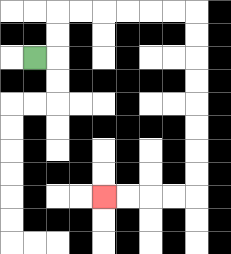{'start': '[1, 2]', 'end': '[4, 8]', 'path_directions': 'R,U,U,R,R,R,R,R,R,D,D,D,D,D,D,D,D,L,L,L,L', 'path_coordinates': '[[1, 2], [2, 2], [2, 1], [2, 0], [3, 0], [4, 0], [5, 0], [6, 0], [7, 0], [8, 0], [8, 1], [8, 2], [8, 3], [8, 4], [8, 5], [8, 6], [8, 7], [8, 8], [7, 8], [6, 8], [5, 8], [4, 8]]'}